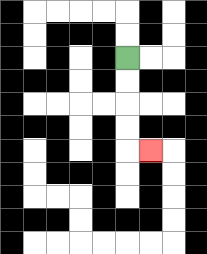{'start': '[5, 2]', 'end': '[6, 6]', 'path_directions': 'D,D,D,D,R', 'path_coordinates': '[[5, 2], [5, 3], [5, 4], [5, 5], [5, 6], [6, 6]]'}